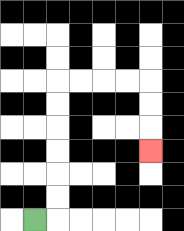{'start': '[1, 9]', 'end': '[6, 6]', 'path_directions': 'R,U,U,U,U,U,U,R,R,R,R,D,D,D', 'path_coordinates': '[[1, 9], [2, 9], [2, 8], [2, 7], [2, 6], [2, 5], [2, 4], [2, 3], [3, 3], [4, 3], [5, 3], [6, 3], [6, 4], [6, 5], [6, 6]]'}